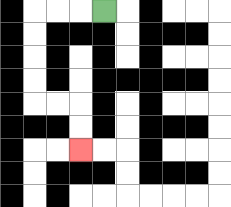{'start': '[4, 0]', 'end': '[3, 6]', 'path_directions': 'L,L,L,D,D,D,D,R,R,D,D', 'path_coordinates': '[[4, 0], [3, 0], [2, 0], [1, 0], [1, 1], [1, 2], [1, 3], [1, 4], [2, 4], [3, 4], [3, 5], [3, 6]]'}